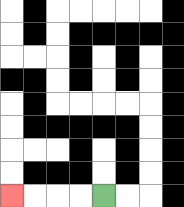{'start': '[4, 8]', 'end': '[0, 8]', 'path_directions': 'L,L,L,L', 'path_coordinates': '[[4, 8], [3, 8], [2, 8], [1, 8], [0, 8]]'}